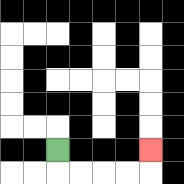{'start': '[2, 6]', 'end': '[6, 6]', 'path_directions': 'D,R,R,R,R,U', 'path_coordinates': '[[2, 6], [2, 7], [3, 7], [4, 7], [5, 7], [6, 7], [6, 6]]'}